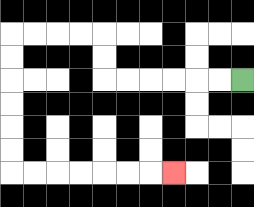{'start': '[10, 3]', 'end': '[7, 7]', 'path_directions': 'L,L,L,L,L,L,U,U,L,L,L,L,D,D,D,D,D,D,R,R,R,R,R,R,R', 'path_coordinates': '[[10, 3], [9, 3], [8, 3], [7, 3], [6, 3], [5, 3], [4, 3], [4, 2], [4, 1], [3, 1], [2, 1], [1, 1], [0, 1], [0, 2], [0, 3], [0, 4], [0, 5], [0, 6], [0, 7], [1, 7], [2, 7], [3, 7], [4, 7], [5, 7], [6, 7], [7, 7]]'}